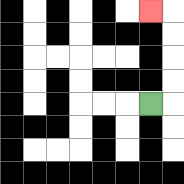{'start': '[6, 4]', 'end': '[6, 0]', 'path_directions': 'R,U,U,U,U,L', 'path_coordinates': '[[6, 4], [7, 4], [7, 3], [7, 2], [7, 1], [7, 0], [6, 0]]'}